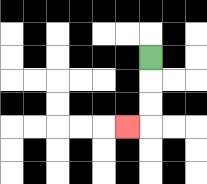{'start': '[6, 2]', 'end': '[5, 5]', 'path_directions': 'D,D,D,L', 'path_coordinates': '[[6, 2], [6, 3], [6, 4], [6, 5], [5, 5]]'}